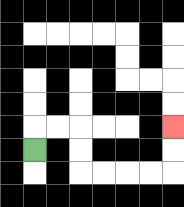{'start': '[1, 6]', 'end': '[7, 5]', 'path_directions': 'U,R,R,D,D,R,R,R,R,U,U', 'path_coordinates': '[[1, 6], [1, 5], [2, 5], [3, 5], [3, 6], [3, 7], [4, 7], [5, 7], [6, 7], [7, 7], [7, 6], [7, 5]]'}